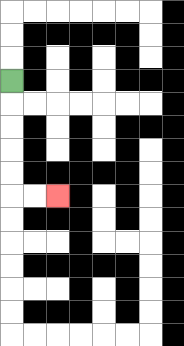{'start': '[0, 3]', 'end': '[2, 8]', 'path_directions': 'D,D,D,D,D,R,R', 'path_coordinates': '[[0, 3], [0, 4], [0, 5], [0, 6], [0, 7], [0, 8], [1, 8], [2, 8]]'}